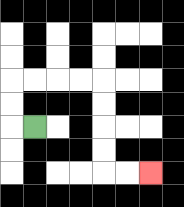{'start': '[1, 5]', 'end': '[6, 7]', 'path_directions': 'L,U,U,R,R,R,R,D,D,D,D,R,R', 'path_coordinates': '[[1, 5], [0, 5], [0, 4], [0, 3], [1, 3], [2, 3], [3, 3], [4, 3], [4, 4], [4, 5], [4, 6], [4, 7], [5, 7], [6, 7]]'}